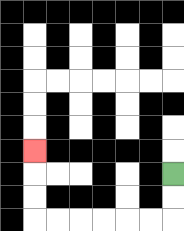{'start': '[7, 7]', 'end': '[1, 6]', 'path_directions': 'D,D,L,L,L,L,L,L,U,U,U', 'path_coordinates': '[[7, 7], [7, 8], [7, 9], [6, 9], [5, 9], [4, 9], [3, 9], [2, 9], [1, 9], [1, 8], [1, 7], [1, 6]]'}